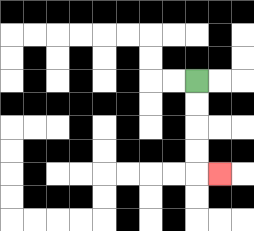{'start': '[8, 3]', 'end': '[9, 7]', 'path_directions': 'D,D,D,D,R', 'path_coordinates': '[[8, 3], [8, 4], [8, 5], [8, 6], [8, 7], [9, 7]]'}